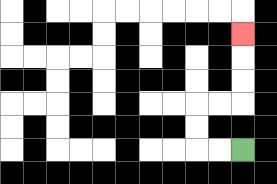{'start': '[10, 6]', 'end': '[10, 1]', 'path_directions': 'L,L,U,U,R,R,U,U,U', 'path_coordinates': '[[10, 6], [9, 6], [8, 6], [8, 5], [8, 4], [9, 4], [10, 4], [10, 3], [10, 2], [10, 1]]'}